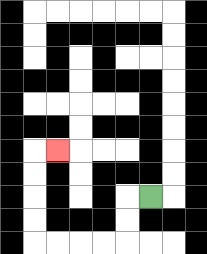{'start': '[6, 8]', 'end': '[2, 6]', 'path_directions': 'L,D,D,L,L,L,L,U,U,U,U,R', 'path_coordinates': '[[6, 8], [5, 8], [5, 9], [5, 10], [4, 10], [3, 10], [2, 10], [1, 10], [1, 9], [1, 8], [1, 7], [1, 6], [2, 6]]'}